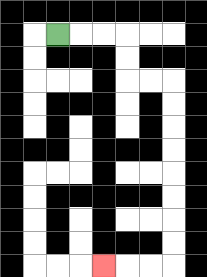{'start': '[2, 1]', 'end': '[4, 11]', 'path_directions': 'R,R,R,D,D,R,R,D,D,D,D,D,D,D,D,L,L,L', 'path_coordinates': '[[2, 1], [3, 1], [4, 1], [5, 1], [5, 2], [5, 3], [6, 3], [7, 3], [7, 4], [7, 5], [7, 6], [7, 7], [7, 8], [7, 9], [7, 10], [7, 11], [6, 11], [5, 11], [4, 11]]'}